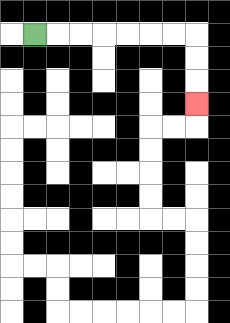{'start': '[1, 1]', 'end': '[8, 4]', 'path_directions': 'R,R,R,R,R,R,R,D,D,D', 'path_coordinates': '[[1, 1], [2, 1], [3, 1], [4, 1], [5, 1], [6, 1], [7, 1], [8, 1], [8, 2], [8, 3], [8, 4]]'}